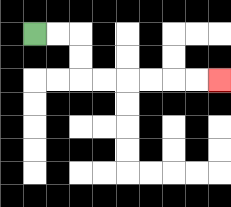{'start': '[1, 1]', 'end': '[9, 3]', 'path_directions': 'R,R,D,D,R,R,R,R,R,R', 'path_coordinates': '[[1, 1], [2, 1], [3, 1], [3, 2], [3, 3], [4, 3], [5, 3], [6, 3], [7, 3], [8, 3], [9, 3]]'}